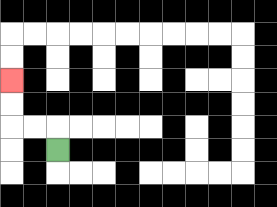{'start': '[2, 6]', 'end': '[0, 3]', 'path_directions': 'U,L,L,U,U', 'path_coordinates': '[[2, 6], [2, 5], [1, 5], [0, 5], [0, 4], [0, 3]]'}